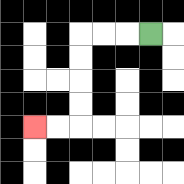{'start': '[6, 1]', 'end': '[1, 5]', 'path_directions': 'L,L,L,D,D,D,D,L,L', 'path_coordinates': '[[6, 1], [5, 1], [4, 1], [3, 1], [3, 2], [3, 3], [3, 4], [3, 5], [2, 5], [1, 5]]'}